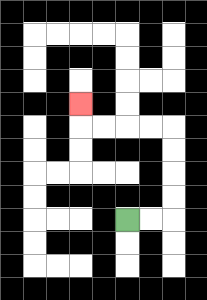{'start': '[5, 9]', 'end': '[3, 4]', 'path_directions': 'R,R,U,U,U,U,L,L,L,L,U', 'path_coordinates': '[[5, 9], [6, 9], [7, 9], [7, 8], [7, 7], [7, 6], [7, 5], [6, 5], [5, 5], [4, 5], [3, 5], [3, 4]]'}